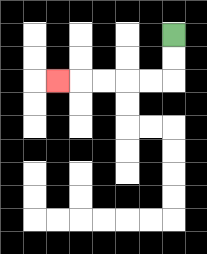{'start': '[7, 1]', 'end': '[2, 3]', 'path_directions': 'D,D,L,L,L,L,L', 'path_coordinates': '[[7, 1], [7, 2], [7, 3], [6, 3], [5, 3], [4, 3], [3, 3], [2, 3]]'}